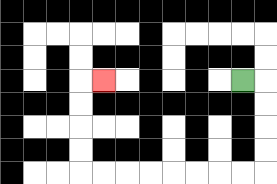{'start': '[10, 3]', 'end': '[4, 3]', 'path_directions': 'R,D,D,D,D,L,L,L,L,L,L,L,L,U,U,U,U,R', 'path_coordinates': '[[10, 3], [11, 3], [11, 4], [11, 5], [11, 6], [11, 7], [10, 7], [9, 7], [8, 7], [7, 7], [6, 7], [5, 7], [4, 7], [3, 7], [3, 6], [3, 5], [3, 4], [3, 3], [4, 3]]'}